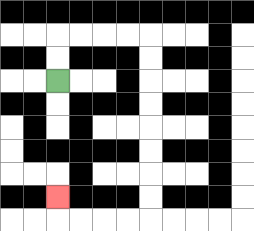{'start': '[2, 3]', 'end': '[2, 8]', 'path_directions': 'U,U,R,R,R,R,D,D,D,D,D,D,D,D,L,L,L,L,U', 'path_coordinates': '[[2, 3], [2, 2], [2, 1], [3, 1], [4, 1], [5, 1], [6, 1], [6, 2], [6, 3], [6, 4], [6, 5], [6, 6], [6, 7], [6, 8], [6, 9], [5, 9], [4, 9], [3, 9], [2, 9], [2, 8]]'}